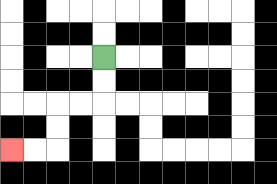{'start': '[4, 2]', 'end': '[0, 6]', 'path_directions': 'D,D,L,L,D,D,L,L', 'path_coordinates': '[[4, 2], [4, 3], [4, 4], [3, 4], [2, 4], [2, 5], [2, 6], [1, 6], [0, 6]]'}